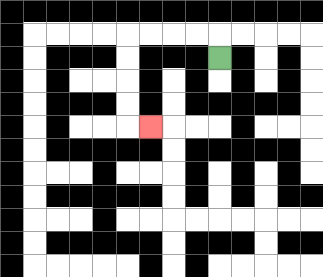{'start': '[9, 2]', 'end': '[6, 5]', 'path_directions': 'U,L,L,L,L,D,D,D,D,R', 'path_coordinates': '[[9, 2], [9, 1], [8, 1], [7, 1], [6, 1], [5, 1], [5, 2], [5, 3], [5, 4], [5, 5], [6, 5]]'}